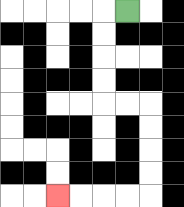{'start': '[5, 0]', 'end': '[2, 8]', 'path_directions': 'L,D,D,D,D,R,R,D,D,D,D,L,L,L,L', 'path_coordinates': '[[5, 0], [4, 0], [4, 1], [4, 2], [4, 3], [4, 4], [5, 4], [6, 4], [6, 5], [6, 6], [6, 7], [6, 8], [5, 8], [4, 8], [3, 8], [2, 8]]'}